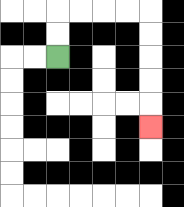{'start': '[2, 2]', 'end': '[6, 5]', 'path_directions': 'U,U,R,R,R,R,D,D,D,D,D', 'path_coordinates': '[[2, 2], [2, 1], [2, 0], [3, 0], [4, 0], [5, 0], [6, 0], [6, 1], [6, 2], [6, 3], [6, 4], [6, 5]]'}